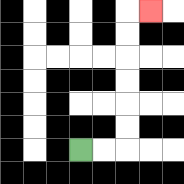{'start': '[3, 6]', 'end': '[6, 0]', 'path_directions': 'R,R,U,U,U,U,U,U,R', 'path_coordinates': '[[3, 6], [4, 6], [5, 6], [5, 5], [5, 4], [5, 3], [5, 2], [5, 1], [5, 0], [6, 0]]'}